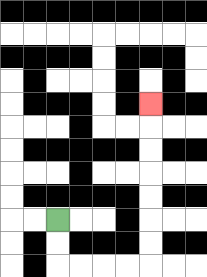{'start': '[2, 9]', 'end': '[6, 4]', 'path_directions': 'D,D,R,R,R,R,U,U,U,U,U,U,U', 'path_coordinates': '[[2, 9], [2, 10], [2, 11], [3, 11], [4, 11], [5, 11], [6, 11], [6, 10], [6, 9], [6, 8], [6, 7], [6, 6], [6, 5], [6, 4]]'}